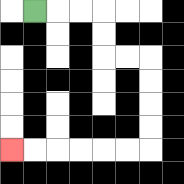{'start': '[1, 0]', 'end': '[0, 6]', 'path_directions': 'R,R,R,D,D,R,R,D,D,D,D,L,L,L,L,L,L', 'path_coordinates': '[[1, 0], [2, 0], [3, 0], [4, 0], [4, 1], [4, 2], [5, 2], [6, 2], [6, 3], [6, 4], [6, 5], [6, 6], [5, 6], [4, 6], [3, 6], [2, 6], [1, 6], [0, 6]]'}